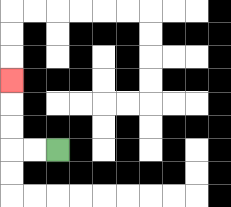{'start': '[2, 6]', 'end': '[0, 3]', 'path_directions': 'L,L,U,U,U', 'path_coordinates': '[[2, 6], [1, 6], [0, 6], [0, 5], [0, 4], [0, 3]]'}